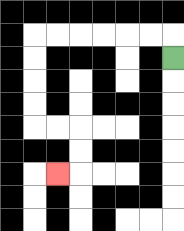{'start': '[7, 2]', 'end': '[2, 7]', 'path_directions': 'U,L,L,L,L,L,L,D,D,D,D,R,R,D,D,L', 'path_coordinates': '[[7, 2], [7, 1], [6, 1], [5, 1], [4, 1], [3, 1], [2, 1], [1, 1], [1, 2], [1, 3], [1, 4], [1, 5], [2, 5], [3, 5], [3, 6], [3, 7], [2, 7]]'}